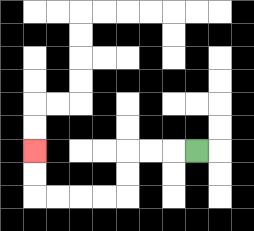{'start': '[8, 6]', 'end': '[1, 6]', 'path_directions': 'L,L,L,D,D,L,L,L,L,U,U', 'path_coordinates': '[[8, 6], [7, 6], [6, 6], [5, 6], [5, 7], [5, 8], [4, 8], [3, 8], [2, 8], [1, 8], [1, 7], [1, 6]]'}